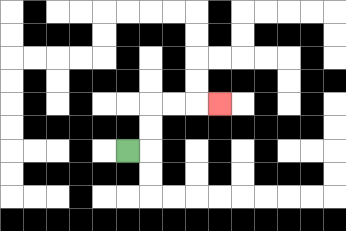{'start': '[5, 6]', 'end': '[9, 4]', 'path_directions': 'R,U,U,R,R,R', 'path_coordinates': '[[5, 6], [6, 6], [6, 5], [6, 4], [7, 4], [8, 4], [9, 4]]'}